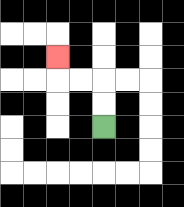{'start': '[4, 5]', 'end': '[2, 2]', 'path_directions': 'U,U,L,L,U', 'path_coordinates': '[[4, 5], [4, 4], [4, 3], [3, 3], [2, 3], [2, 2]]'}